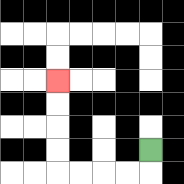{'start': '[6, 6]', 'end': '[2, 3]', 'path_directions': 'D,L,L,L,L,U,U,U,U', 'path_coordinates': '[[6, 6], [6, 7], [5, 7], [4, 7], [3, 7], [2, 7], [2, 6], [2, 5], [2, 4], [2, 3]]'}